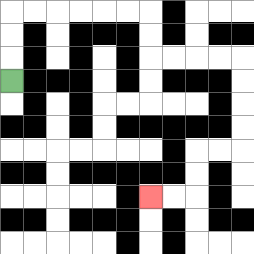{'start': '[0, 3]', 'end': '[6, 8]', 'path_directions': 'U,U,U,R,R,R,R,R,R,D,D,R,R,R,R,D,D,D,D,L,L,D,D,L,L', 'path_coordinates': '[[0, 3], [0, 2], [0, 1], [0, 0], [1, 0], [2, 0], [3, 0], [4, 0], [5, 0], [6, 0], [6, 1], [6, 2], [7, 2], [8, 2], [9, 2], [10, 2], [10, 3], [10, 4], [10, 5], [10, 6], [9, 6], [8, 6], [8, 7], [8, 8], [7, 8], [6, 8]]'}